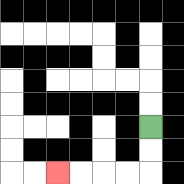{'start': '[6, 5]', 'end': '[2, 7]', 'path_directions': 'D,D,L,L,L,L', 'path_coordinates': '[[6, 5], [6, 6], [6, 7], [5, 7], [4, 7], [3, 7], [2, 7]]'}